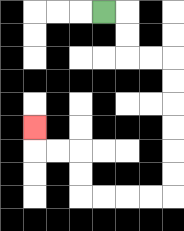{'start': '[4, 0]', 'end': '[1, 5]', 'path_directions': 'R,D,D,R,R,D,D,D,D,D,D,L,L,L,L,U,U,L,L,U', 'path_coordinates': '[[4, 0], [5, 0], [5, 1], [5, 2], [6, 2], [7, 2], [7, 3], [7, 4], [7, 5], [7, 6], [7, 7], [7, 8], [6, 8], [5, 8], [4, 8], [3, 8], [3, 7], [3, 6], [2, 6], [1, 6], [1, 5]]'}